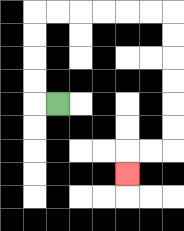{'start': '[2, 4]', 'end': '[5, 7]', 'path_directions': 'L,U,U,U,U,R,R,R,R,R,R,D,D,D,D,D,D,L,L,D', 'path_coordinates': '[[2, 4], [1, 4], [1, 3], [1, 2], [1, 1], [1, 0], [2, 0], [3, 0], [4, 0], [5, 0], [6, 0], [7, 0], [7, 1], [7, 2], [7, 3], [7, 4], [7, 5], [7, 6], [6, 6], [5, 6], [5, 7]]'}